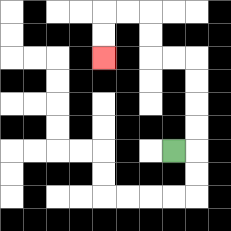{'start': '[7, 6]', 'end': '[4, 2]', 'path_directions': 'R,U,U,U,U,L,L,U,U,L,L,D,D', 'path_coordinates': '[[7, 6], [8, 6], [8, 5], [8, 4], [8, 3], [8, 2], [7, 2], [6, 2], [6, 1], [6, 0], [5, 0], [4, 0], [4, 1], [4, 2]]'}